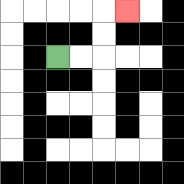{'start': '[2, 2]', 'end': '[5, 0]', 'path_directions': 'R,R,U,U,R', 'path_coordinates': '[[2, 2], [3, 2], [4, 2], [4, 1], [4, 0], [5, 0]]'}